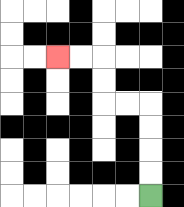{'start': '[6, 8]', 'end': '[2, 2]', 'path_directions': 'U,U,U,U,L,L,U,U,L,L', 'path_coordinates': '[[6, 8], [6, 7], [6, 6], [6, 5], [6, 4], [5, 4], [4, 4], [4, 3], [4, 2], [3, 2], [2, 2]]'}